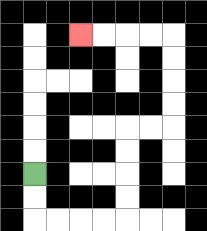{'start': '[1, 7]', 'end': '[3, 1]', 'path_directions': 'D,D,R,R,R,R,U,U,U,U,R,R,U,U,U,U,L,L,L,L', 'path_coordinates': '[[1, 7], [1, 8], [1, 9], [2, 9], [3, 9], [4, 9], [5, 9], [5, 8], [5, 7], [5, 6], [5, 5], [6, 5], [7, 5], [7, 4], [7, 3], [7, 2], [7, 1], [6, 1], [5, 1], [4, 1], [3, 1]]'}